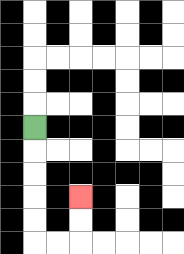{'start': '[1, 5]', 'end': '[3, 8]', 'path_directions': 'D,D,D,D,D,R,R,U,U', 'path_coordinates': '[[1, 5], [1, 6], [1, 7], [1, 8], [1, 9], [1, 10], [2, 10], [3, 10], [3, 9], [3, 8]]'}